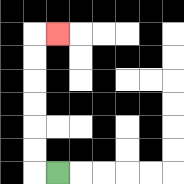{'start': '[2, 7]', 'end': '[2, 1]', 'path_directions': 'L,U,U,U,U,U,U,R', 'path_coordinates': '[[2, 7], [1, 7], [1, 6], [1, 5], [1, 4], [1, 3], [1, 2], [1, 1], [2, 1]]'}